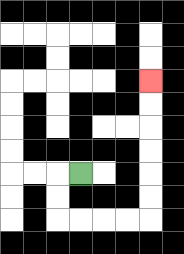{'start': '[3, 7]', 'end': '[6, 3]', 'path_directions': 'L,D,D,R,R,R,R,U,U,U,U,U,U', 'path_coordinates': '[[3, 7], [2, 7], [2, 8], [2, 9], [3, 9], [4, 9], [5, 9], [6, 9], [6, 8], [6, 7], [6, 6], [6, 5], [6, 4], [6, 3]]'}